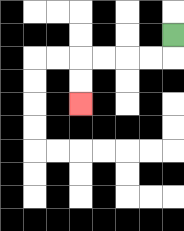{'start': '[7, 1]', 'end': '[3, 4]', 'path_directions': 'D,L,L,L,L,D,D', 'path_coordinates': '[[7, 1], [7, 2], [6, 2], [5, 2], [4, 2], [3, 2], [3, 3], [3, 4]]'}